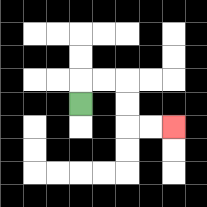{'start': '[3, 4]', 'end': '[7, 5]', 'path_directions': 'U,R,R,D,D,R,R', 'path_coordinates': '[[3, 4], [3, 3], [4, 3], [5, 3], [5, 4], [5, 5], [6, 5], [7, 5]]'}